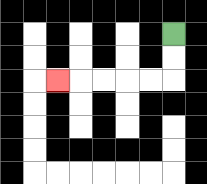{'start': '[7, 1]', 'end': '[2, 3]', 'path_directions': 'D,D,L,L,L,L,L', 'path_coordinates': '[[7, 1], [7, 2], [7, 3], [6, 3], [5, 3], [4, 3], [3, 3], [2, 3]]'}